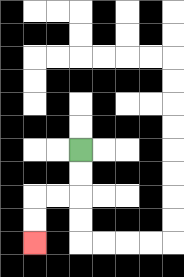{'start': '[3, 6]', 'end': '[1, 10]', 'path_directions': 'D,D,L,L,D,D', 'path_coordinates': '[[3, 6], [3, 7], [3, 8], [2, 8], [1, 8], [1, 9], [1, 10]]'}